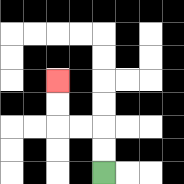{'start': '[4, 7]', 'end': '[2, 3]', 'path_directions': 'U,U,L,L,U,U', 'path_coordinates': '[[4, 7], [4, 6], [4, 5], [3, 5], [2, 5], [2, 4], [2, 3]]'}